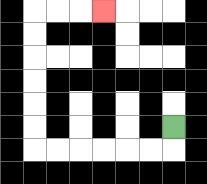{'start': '[7, 5]', 'end': '[4, 0]', 'path_directions': 'D,L,L,L,L,L,L,U,U,U,U,U,U,R,R,R', 'path_coordinates': '[[7, 5], [7, 6], [6, 6], [5, 6], [4, 6], [3, 6], [2, 6], [1, 6], [1, 5], [1, 4], [1, 3], [1, 2], [1, 1], [1, 0], [2, 0], [3, 0], [4, 0]]'}